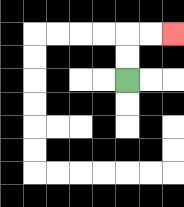{'start': '[5, 3]', 'end': '[7, 1]', 'path_directions': 'U,U,R,R', 'path_coordinates': '[[5, 3], [5, 2], [5, 1], [6, 1], [7, 1]]'}